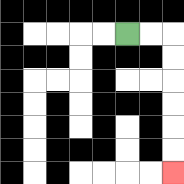{'start': '[5, 1]', 'end': '[7, 7]', 'path_directions': 'R,R,D,D,D,D,D,D', 'path_coordinates': '[[5, 1], [6, 1], [7, 1], [7, 2], [7, 3], [7, 4], [7, 5], [7, 6], [7, 7]]'}